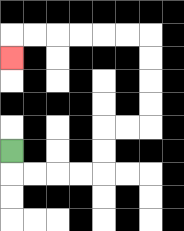{'start': '[0, 6]', 'end': '[0, 2]', 'path_directions': 'D,R,R,R,R,U,U,R,R,U,U,U,U,L,L,L,L,L,L,D', 'path_coordinates': '[[0, 6], [0, 7], [1, 7], [2, 7], [3, 7], [4, 7], [4, 6], [4, 5], [5, 5], [6, 5], [6, 4], [6, 3], [6, 2], [6, 1], [5, 1], [4, 1], [3, 1], [2, 1], [1, 1], [0, 1], [0, 2]]'}